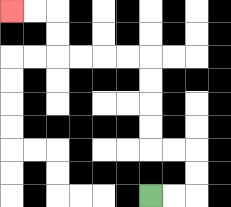{'start': '[6, 8]', 'end': '[0, 0]', 'path_directions': 'R,R,U,U,L,L,U,U,U,U,L,L,L,L,U,U,L,L', 'path_coordinates': '[[6, 8], [7, 8], [8, 8], [8, 7], [8, 6], [7, 6], [6, 6], [6, 5], [6, 4], [6, 3], [6, 2], [5, 2], [4, 2], [3, 2], [2, 2], [2, 1], [2, 0], [1, 0], [0, 0]]'}